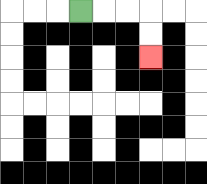{'start': '[3, 0]', 'end': '[6, 2]', 'path_directions': 'R,R,R,D,D', 'path_coordinates': '[[3, 0], [4, 0], [5, 0], [6, 0], [6, 1], [6, 2]]'}